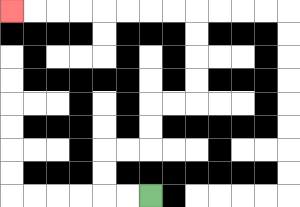{'start': '[6, 8]', 'end': '[0, 0]', 'path_directions': 'L,L,U,U,R,R,U,U,R,R,U,U,U,U,L,L,L,L,L,L,L,L', 'path_coordinates': '[[6, 8], [5, 8], [4, 8], [4, 7], [4, 6], [5, 6], [6, 6], [6, 5], [6, 4], [7, 4], [8, 4], [8, 3], [8, 2], [8, 1], [8, 0], [7, 0], [6, 0], [5, 0], [4, 0], [3, 0], [2, 0], [1, 0], [0, 0]]'}